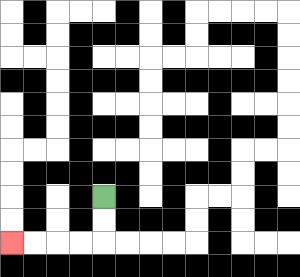{'start': '[4, 8]', 'end': '[0, 10]', 'path_directions': 'D,D,L,L,L,L', 'path_coordinates': '[[4, 8], [4, 9], [4, 10], [3, 10], [2, 10], [1, 10], [0, 10]]'}